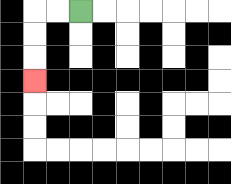{'start': '[3, 0]', 'end': '[1, 3]', 'path_directions': 'L,L,D,D,D', 'path_coordinates': '[[3, 0], [2, 0], [1, 0], [1, 1], [1, 2], [1, 3]]'}